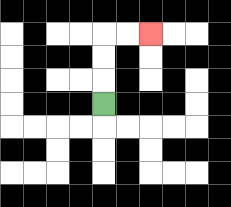{'start': '[4, 4]', 'end': '[6, 1]', 'path_directions': 'U,U,U,R,R', 'path_coordinates': '[[4, 4], [4, 3], [4, 2], [4, 1], [5, 1], [6, 1]]'}